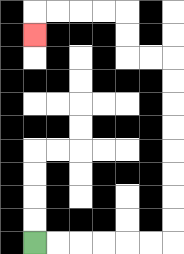{'start': '[1, 10]', 'end': '[1, 1]', 'path_directions': 'R,R,R,R,R,R,U,U,U,U,U,U,U,U,L,L,U,U,L,L,L,L,D', 'path_coordinates': '[[1, 10], [2, 10], [3, 10], [4, 10], [5, 10], [6, 10], [7, 10], [7, 9], [7, 8], [7, 7], [7, 6], [7, 5], [7, 4], [7, 3], [7, 2], [6, 2], [5, 2], [5, 1], [5, 0], [4, 0], [3, 0], [2, 0], [1, 0], [1, 1]]'}